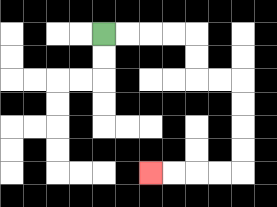{'start': '[4, 1]', 'end': '[6, 7]', 'path_directions': 'R,R,R,R,D,D,R,R,D,D,D,D,L,L,L,L', 'path_coordinates': '[[4, 1], [5, 1], [6, 1], [7, 1], [8, 1], [8, 2], [8, 3], [9, 3], [10, 3], [10, 4], [10, 5], [10, 6], [10, 7], [9, 7], [8, 7], [7, 7], [6, 7]]'}